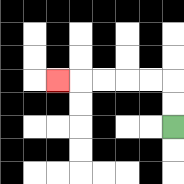{'start': '[7, 5]', 'end': '[2, 3]', 'path_directions': 'U,U,L,L,L,L,L', 'path_coordinates': '[[7, 5], [7, 4], [7, 3], [6, 3], [5, 3], [4, 3], [3, 3], [2, 3]]'}